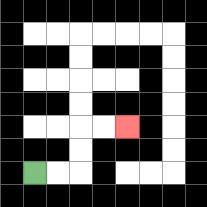{'start': '[1, 7]', 'end': '[5, 5]', 'path_directions': 'R,R,U,U,R,R', 'path_coordinates': '[[1, 7], [2, 7], [3, 7], [3, 6], [3, 5], [4, 5], [5, 5]]'}